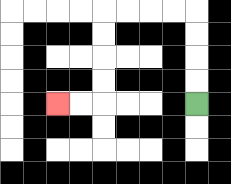{'start': '[8, 4]', 'end': '[2, 4]', 'path_directions': 'U,U,U,U,L,L,L,L,D,D,D,D,L,L', 'path_coordinates': '[[8, 4], [8, 3], [8, 2], [8, 1], [8, 0], [7, 0], [6, 0], [5, 0], [4, 0], [4, 1], [4, 2], [4, 3], [4, 4], [3, 4], [2, 4]]'}